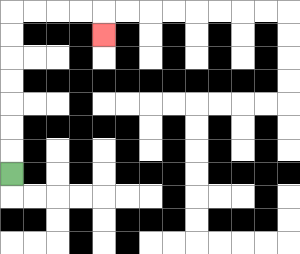{'start': '[0, 7]', 'end': '[4, 1]', 'path_directions': 'U,U,U,U,U,U,U,R,R,R,R,D', 'path_coordinates': '[[0, 7], [0, 6], [0, 5], [0, 4], [0, 3], [0, 2], [0, 1], [0, 0], [1, 0], [2, 0], [3, 0], [4, 0], [4, 1]]'}